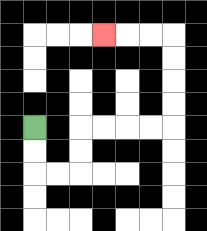{'start': '[1, 5]', 'end': '[4, 1]', 'path_directions': 'D,D,R,R,U,U,R,R,R,R,U,U,U,U,L,L,L', 'path_coordinates': '[[1, 5], [1, 6], [1, 7], [2, 7], [3, 7], [3, 6], [3, 5], [4, 5], [5, 5], [6, 5], [7, 5], [7, 4], [7, 3], [7, 2], [7, 1], [6, 1], [5, 1], [4, 1]]'}